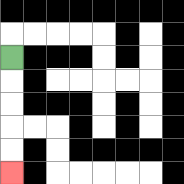{'start': '[0, 2]', 'end': '[0, 7]', 'path_directions': 'D,D,D,D,D', 'path_coordinates': '[[0, 2], [0, 3], [0, 4], [0, 5], [0, 6], [0, 7]]'}